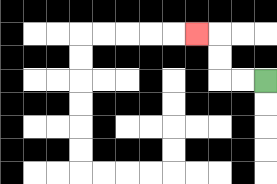{'start': '[11, 3]', 'end': '[8, 1]', 'path_directions': 'L,L,U,U,L', 'path_coordinates': '[[11, 3], [10, 3], [9, 3], [9, 2], [9, 1], [8, 1]]'}